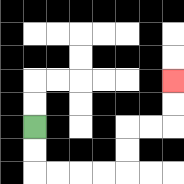{'start': '[1, 5]', 'end': '[7, 3]', 'path_directions': 'D,D,R,R,R,R,U,U,R,R,U,U', 'path_coordinates': '[[1, 5], [1, 6], [1, 7], [2, 7], [3, 7], [4, 7], [5, 7], [5, 6], [5, 5], [6, 5], [7, 5], [7, 4], [7, 3]]'}